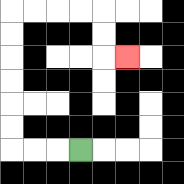{'start': '[3, 6]', 'end': '[5, 2]', 'path_directions': 'L,L,L,U,U,U,U,U,U,R,R,R,R,D,D,R', 'path_coordinates': '[[3, 6], [2, 6], [1, 6], [0, 6], [0, 5], [0, 4], [0, 3], [0, 2], [0, 1], [0, 0], [1, 0], [2, 0], [3, 0], [4, 0], [4, 1], [4, 2], [5, 2]]'}